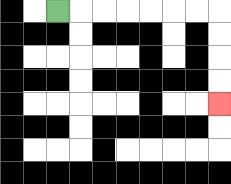{'start': '[2, 0]', 'end': '[9, 4]', 'path_directions': 'R,R,R,R,R,R,R,D,D,D,D', 'path_coordinates': '[[2, 0], [3, 0], [4, 0], [5, 0], [6, 0], [7, 0], [8, 0], [9, 0], [9, 1], [9, 2], [9, 3], [9, 4]]'}